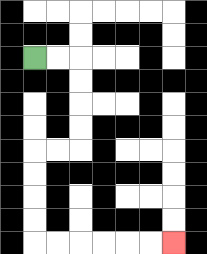{'start': '[1, 2]', 'end': '[7, 10]', 'path_directions': 'R,R,D,D,D,D,L,L,D,D,D,D,R,R,R,R,R,R', 'path_coordinates': '[[1, 2], [2, 2], [3, 2], [3, 3], [3, 4], [3, 5], [3, 6], [2, 6], [1, 6], [1, 7], [1, 8], [1, 9], [1, 10], [2, 10], [3, 10], [4, 10], [5, 10], [6, 10], [7, 10]]'}